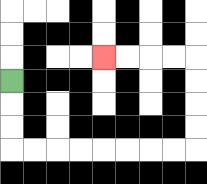{'start': '[0, 3]', 'end': '[4, 2]', 'path_directions': 'D,D,D,R,R,R,R,R,R,R,R,U,U,U,U,L,L,L,L', 'path_coordinates': '[[0, 3], [0, 4], [0, 5], [0, 6], [1, 6], [2, 6], [3, 6], [4, 6], [5, 6], [6, 6], [7, 6], [8, 6], [8, 5], [8, 4], [8, 3], [8, 2], [7, 2], [6, 2], [5, 2], [4, 2]]'}